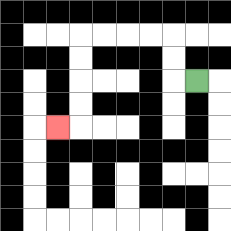{'start': '[8, 3]', 'end': '[2, 5]', 'path_directions': 'L,U,U,L,L,L,L,D,D,D,D,L', 'path_coordinates': '[[8, 3], [7, 3], [7, 2], [7, 1], [6, 1], [5, 1], [4, 1], [3, 1], [3, 2], [3, 3], [3, 4], [3, 5], [2, 5]]'}